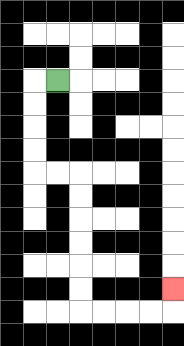{'start': '[2, 3]', 'end': '[7, 12]', 'path_directions': 'L,D,D,D,D,R,R,D,D,D,D,D,D,R,R,R,R,U', 'path_coordinates': '[[2, 3], [1, 3], [1, 4], [1, 5], [1, 6], [1, 7], [2, 7], [3, 7], [3, 8], [3, 9], [3, 10], [3, 11], [3, 12], [3, 13], [4, 13], [5, 13], [6, 13], [7, 13], [7, 12]]'}